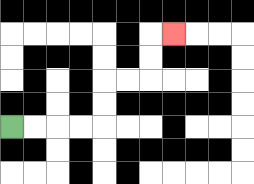{'start': '[0, 5]', 'end': '[7, 1]', 'path_directions': 'R,R,R,R,U,U,R,R,U,U,R', 'path_coordinates': '[[0, 5], [1, 5], [2, 5], [3, 5], [4, 5], [4, 4], [4, 3], [5, 3], [6, 3], [6, 2], [6, 1], [7, 1]]'}